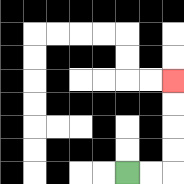{'start': '[5, 7]', 'end': '[7, 3]', 'path_directions': 'R,R,U,U,U,U', 'path_coordinates': '[[5, 7], [6, 7], [7, 7], [7, 6], [7, 5], [7, 4], [7, 3]]'}